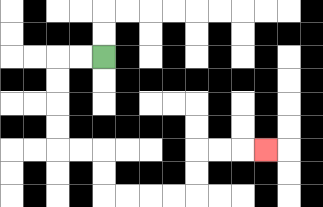{'start': '[4, 2]', 'end': '[11, 6]', 'path_directions': 'L,L,D,D,D,D,R,R,D,D,R,R,R,R,U,U,R,R,R', 'path_coordinates': '[[4, 2], [3, 2], [2, 2], [2, 3], [2, 4], [2, 5], [2, 6], [3, 6], [4, 6], [4, 7], [4, 8], [5, 8], [6, 8], [7, 8], [8, 8], [8, 7], [8, 6], [9, 6], [10, 6], [11, 6]]'}